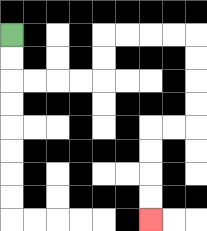{'start': '[0, 1]', 'end': '[6, 9]', 'path_directions': 'D,D,R,R,R,R,U,U,R,R,R,R,D,D,D,D,L,L,D,D,D,D', 'path_coordinates': '[[0, 1], [0, 2], [0, 3], [1, 3], [2, 3], [3, 3], [4, 3], [4, 2], [4, 1], [5, 1], [6, 1], [7, 1], [8, 1], [8, 2], [8, 3], [8, 4], [8, 5], [7, 5], [6, 5], [6, 6], [6, 7], [6, 8], [6, 9]]'}